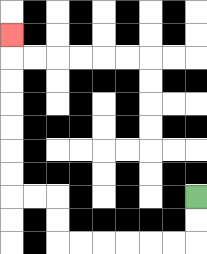{'start': '[8, 8]', 'end': '[0, 1]', 'path_directions': 'D,D,L,L,L,L,L,L,U,U,L,L,U,U,U,U,U,U,U', 'path_coordinates': '[[8, 8], [8, 9], [8, 10], [7, 10], [6, 10], [5, 10], [4, 10], [3, 10], [2, 10], [2, 9], [2, 8], [1, 8], [0, 8], [0, 7], [0, 6], [0, 5], [0, 4], [0, 3], [0, 2], [0, 1]]'}